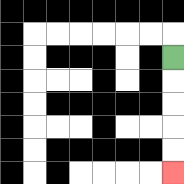{'start': '[7, 2]', 'end': '[7, 7]', 'path_directions': 'D,D,D,D,D', 'path_coordinates': '[[7, 2], [7, 3], [7, 4], [7, 5], [7, 6], [7, 7]]'}